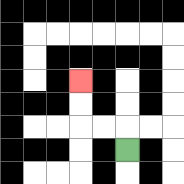{'start': '[5, 6]', 'end': '[3, 3]', 'path_directions': 'U,L,L,U,U', 'path_coordinates': '[[5, 6], [5, 5], [4, 5], [3, 5], [3, 4], [3, 3]]'}